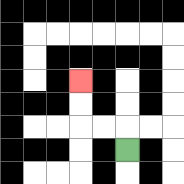{'start': '[5, 6]', 'end': '[3, 3]', 'path_directions': 'U,L,L,U,U', 'path_coordinates': '[[5, 6], [5, 5], [4, 5], [3, 5], [3, 4], [3, 3]]'}